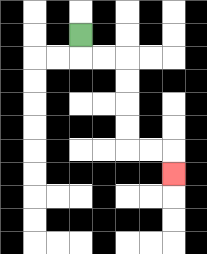{'start': '[3, 1]', 'end': '[7, 7]', 'path_directions': 'D,R,R,D,D,D,D,R,R,D', 'path_coordinates': '[[3, 1], [3, 2], [4, 2], [5, 2], [5, 3], [5, 4], [5, 5], [5, 6], [6, 6], [7, 6], [7, 7]]'}